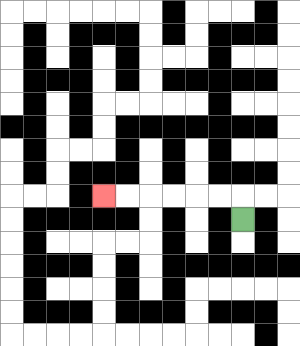{'start': '[10, 9]', 'end': '[4, 8]', 'path_directions': 'U,L,L,L,L,L,L', 'path_coordinates': '[[10, 9], [10, 8], [9, 8], [8, 8], [7, 8], [6, 8], [5, 8], [4, 8]]'}